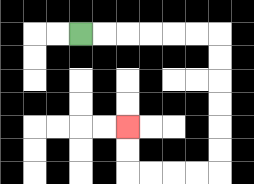{'start': '[3, 1]', 'end': '[5, 5]', 'path_directions': 'R,R,R,R,R,R,D,D,D,D,D,D,L,L,L,L,U,U', 'path_coordinates': '[[3, 1], [4, 1], [5, 1], [6, 1], [7, 1], [8, 1], [9, 1], [9, 2], [9, 3], [9, 4], [9, 5], [9, 6], [9, 7], [8, 7], [7, 7], [6, 7], [5, 7], [5, 6], [5, 5]]'}